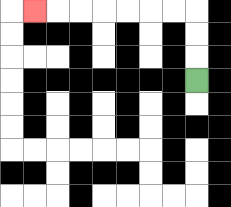{'start': '[8, 3]', 'end': '[1, 0]', 'path_directions': 'U,U,U,L,L,L,L,L,L,L', 'path_coordinates': '[[8, 3], [8, 2], [8, 1], [8, 0], [7, 0], [6, 0], [5, 0], [4, 0], [3, 0], [2, 0], [1, 0]]'}